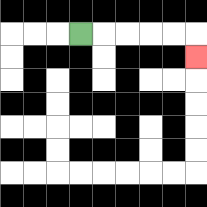{'start': '[3, 1]', 'end': '[8, 2]', 'path_directions': 'R,R,R,R,R,D', 'path_coordinates': '[[3, 1], [4, 1], [5, 1], [6, 1], [7, 1], [8, 1], [8, 2]]'}